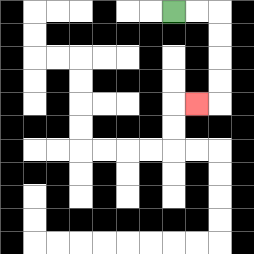{'start': '[7, 0]', 'end': '[8, 4]', 'path_directions': 'R,R,D,D,D,D,L', 'path_coordinates': '[[7, 0], [8, 0], [9, 0], [9, 1], [9, 2], [9, 3], [9, 4], [8, 4]]'}